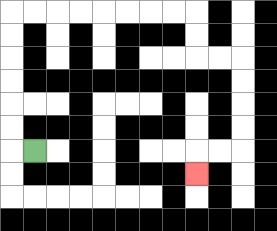{'start': '[1, 6]', 'end': '[8, 7]', 'path_directions': 'L,U,U,U,U,U,U,R,R,R,R,R,R,R,R,D,D,R,R,D,D,D,D,L,L,D', 'path_coordinates': '[[1, 6], [0, 6], [0, 5], [0, 4], [0, 3], [0, 2], [0, 1], [0, 0], [1, 0], [2, 0], [3, 0], [4, 0], [5, 0], [6, 0], [7, 0], [8, 0], [8, 1], [8, 2], [9, 2], [10, 2], [10, 3], [10, 4], [10, 5], [10, 6], [9, 6], [8, 6], [8, 7]]'}